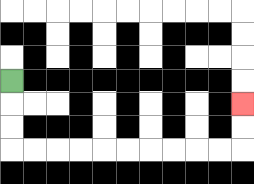{'start': '[0, 3]', 'end': '[10, 4]', 'path_directions': 'D,D,D,R,R,R,R,R,R,R,R,R,R,U,U', 'path_coordinates': '[[0, 3], [0, 4], [0, 5], [0, 6], [1, 6], [2, 6], [3, 6], [4, 6], [5, 6], [6, 6], [7, 6], [8, 6], [9, 6], [10, 6], [10, 5], [10, 4]]'}